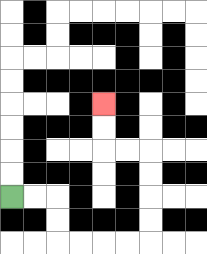{'start': '[0, 8]', 'end': '[4, 4]', 'path_directions': 'R,R,D,D,R,R,R,R,U,U,U,U,L,L,U,U', 'path_coordinates': '[[0, 8], [1, 8], [2, 8], [2, 9], [2, 10], [3, 10], [4, 10], [5, 10], [6, 10], [6, 9], [6, 8], [6, 7], [6, 6], [5, 6], [4, 6], [4, 5], [4, 4]]'}